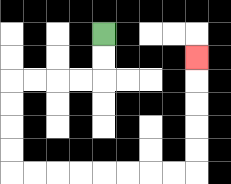{'start': '[4, 1]', 'end': '[8, 2]', 'path_directions': 'D,D,L,L,L,L,D,D,D,D,R,R,R,R,R,R,R,R,U,U,U,U,U', 'path_coordinates': '[[4, 1], [4, 2], [4, 3], [3, 3], [2, 3], [1, 3], [0, 3], [0, 4], [0, 5], [0, 6], [0, 7], [1, 7], [2, 7], [3, 7], [4, 7], [5, 7], [6, 7], [7, 7], [8, 7], [8, 6], [8, 5], [8, 4], [8, 3], [8, 2]]'}